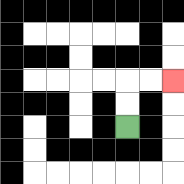{'start': '[5, 5]', 'end': '[7, 3]', 'path_directions': 'U,U,R,R', 'path_coordinates': '[[5, 5], [5, 4], [5, 3], [6, 3], [7, 3]]'}